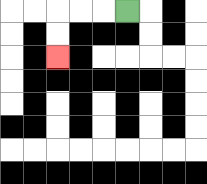{'start': '[5, 0]', 'end': '[2, 2]', 'path_directions': 'L,L,L,D,D', 'path_coordinates': '[[5, 0], [4, 0], [3, 0], [2, 0], [2, 1], [2, 2]]'}